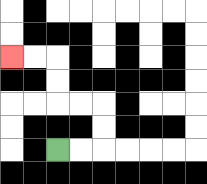{'start': '[2, 6]', 'end': '[0, 2]', 'path_directions': 'R,R,U,U,L,L,U,U,L,L', 'path_coordinates': '[[2, 6], [3, 6], [4, 6], [4, 5], [4, 4], [3, 4], [2, 4], [2, 3], [2, 2], [1, 2], [0, 2]]'}